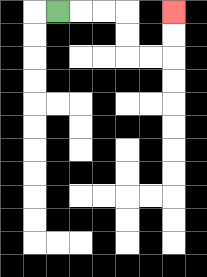{'start': '[2, 0]', 'end': '[7, 0]', 'path_directions': 'R,R,R,D,D,R,R,U,U', 'path_coordinates': '[[2, 0], [3, 0], [4, 0], [5, 0], [5, 1], [5, 2], [6, 2], [7, 2], [7, 1], [7, 0]]'}